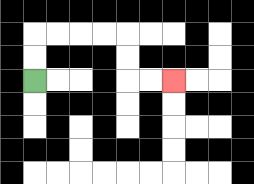{'start': '[1, 3]', 'end': '[7, 3]', 'path_directions': 'U,U,R,R,R,R,D,D,R,R', 'path_coordinates': '[[1, 3], [1, 2], [1, 1], [2, 1], [3, 1], [4, 1], [5, 1], [5, 2], [5, 3], [6, 3], [7, 3]]'}